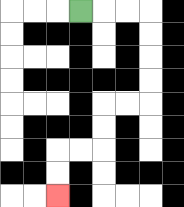{'start': '[3, 0]', 'end': '[2, 8]', 'path_directions': 'R,R,R,D,D,D,D,L,L,D,D,L,L,D,D', 'path_coordinates': '[[3, 0], [4, 0], [5, 0], [6, 0], [6, 1], [6, 2], [6, 3], [6, 4], [5, 4], [4, 4], [4, 5], [4, 6], [3, 6], [2, 6], [2, 7], [2, 8]]'}